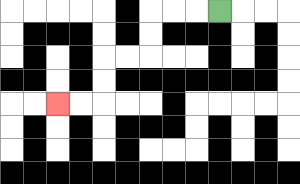{'start': '[9, 0]', 'end': '[2, 4]', 'path_directions': 'L,L,L,D,D,L,L,D,D,L,L', 'path_coordinates': '[[9, 0], [8, 0], [7, 0], [6, 0], [6, 1], [6, 2], [5, 2], [4, 2], [4, 3], [4, 4], [3, 4], [2, 4]]'}